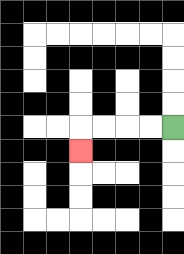{'start': '[7, 5]', 'end': '[3, 6]', 'path_directions': 'L,L,L,L,D', 'path_coordinates': '[[7, 5], [6, 5], [5, 5], [4, 5], [3, 5], [3, 6]]'}